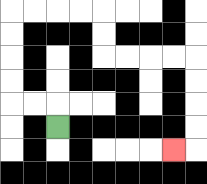{'start': '[2, 5]', 'end': '[7, 6]', 'path_directions': 'U,L,L,U,U,U,U,R,R,R,R,D,D,R,R,R,R,D,D,D,D,L', 'path_coordinates': '[[2, 5], [2, 4], [1, 4], [0, 4], [0, 3], [0, 2], [0, 1], [0, 0], [1, 0], [2, 0], [3, 0], [4, 0], [4, 1], [4, 2], [5, 2], [6, 2], [7, 2], [8, 2], [8, 3], [8, 4], [8, 5], [8, 6], [7, 6]]'}